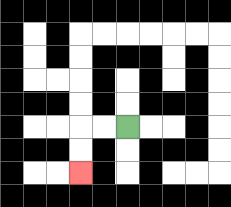{'start': '[5, 5]', 'end': '[3, 7]', 'path_directions': 'L,L,D,D', 'path_coordinates': '[[5, 5], [4, 5], [3, 5], [3, 6], [3, 7]]'}